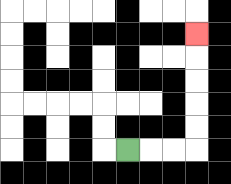{'start': '[5, 6]', 'end': '[8, 1]', 'path_directions': 'R,R,R,U,U,U,U,U', 'path_coordinates': '[[5, 6], [6, 6], [7, 6], [8, 6], [8, 5], [8, 4], [8, 3], [8, 2], [8, 1]]'}